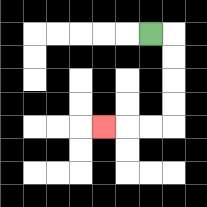{'start': '[6, 1]', 'end': '[4, 5]', 'path_directions': 'R,D,D,D,D,L,L,L', 'path_coordinates': '[[6, 1], [7, 1], [7, 2], [7, 3], [7, 4], [7, 5], [6, 5], [5, 5], [4, 5]]'}